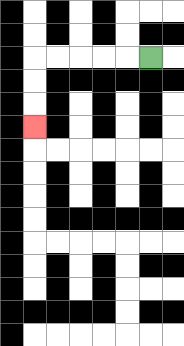{'start': '[6, 2]', 'end': '[1, 5]', 'path_directions': 'L,L,L,L,L,D,D,D', 'path_coordinates': '[[6, 2], [5, 2], [4, 2], [3, 2], [2, 2], [1, 2], [1, 3], [1, 4], [1, 5]]'}